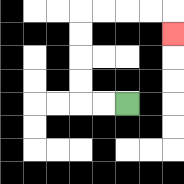{'start': '[5, 4]', 'end': '[7, 1]', 'path_directions': 'L,L,U,U,U,U,R,R,R,R,D', 'path_coordinates': '[[5, 4], [4, 4], [3, 4], [3, 3], [3, 2], [3, 1], [3, 0], [4, 0], [5, 0], [6, 0], [7, 0], [7, 1]]'}